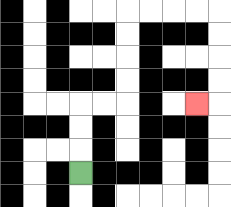{'start': '[3, 7]', 'end': '[8, 4]', 'path_directions': 'U,U,U,R,R,U,U,U,U,R,R,R,R,D,D,D,D,L', 'path_coordinates': '[[3, 7], [3, 6], [3, 5], [3, 4], [4, 4], [5, 4], [5, 3], [5, 2], [5, 1], [5, 0], [6, 0], [7, 0], [8, 0], [9, 0], [9, 1], [9, 2], [9, 3], [9, 4], [8, 4]]'}